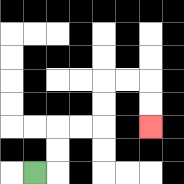{'start': '[1, 7]', 'end': '[6, 5]', 'path_directions': 'R,U,U,R,R,U,U,R,R,D,D', 'path_coordinates': '[[1, 7], [2, 7], [2, 6], [2, 5], [3, 5], [4, 5], [4, 4], [4, 3], [5, 3], [6, 3], [6, 4], [6, 5]]'}